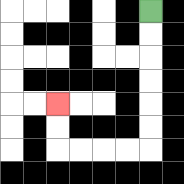{'start': '[6, 0]', 'end': '[2, 4]', 'path_directions': 'D,D,D,D,D,D,L,L,L,L,U,U', 'path_coordinates': '[[6, 0], [6, 1], [6, 2], [6, 3], [6, 4], [6, 5], [6, 6], [5, 6], [4, 6], [3, 6], [2, 6], [2, 5], [2, 4]]'}